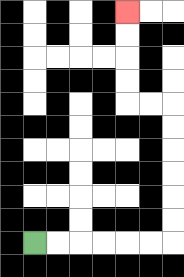{'start': '[1, 10]', 'end': '[5, 0]', 'path_directions': 'R,R,R,R,R,R,U,U,U,U,U,U,L,L,U,U,U,U', 'path_coordinates': '[[1, 10], [2, 10], [3, 10], [4, 10], [5, 10], [6, 10], [7, 10], [7, 9], [7, 8], [7, 7], [7, 6], [7, 5], [7, 4], [6, 4], [5, 4], [5, 3], [5, 2], [5, 1], [5, 0]]'}